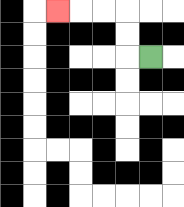{'start': '[6, 2]', 'end': '[2, 0]', 'path_directions': 'L,U,U,L,L,L', 'path_coordinates': '[[6, 2], [5, 2], [5, 1], [5, 0], [4, 0], [3, 0], [2, 0]]'}